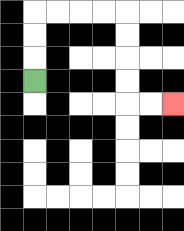{'start': '[1, 3]', 'end': '[7, 4]', 'path_directions': 'U,U,U,R,R,R,R,D,D,D,D,R,R', 'path_coordinates': '[[1, 3], [1, 2], [1, 1], [1, 0], [2, 0], [3, 0], [4, 0], [5, 0], [5, 1], [5, 2], [5, 3], [5, 4], [6, 4], [7, 4]]'}